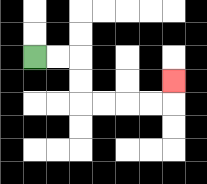{'start': '[1, 2]', 'end': '[7, 3]', 'path_directions': 'R,R,D,D,R,R,R,R,U', 'path_coordinates': '[[1, 2], [2, 2], [3, 2], [3, 3], [3, 4], [4, 4], [5, 4], [6, 4], [7, 4], [7, 3]]'}